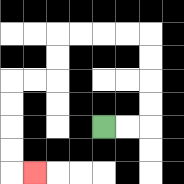{'start': '[4, 5]', 'end': '[1, 7]', 'path_directions': 'R,R,U,U,U,U,L,L,L,L,D,D,L,L,D,D,D,D,R', 'path_coordinates': '[[4, 5], [5, 5], [6, 5], [6, 4], [6, 3], [6, 2], [6, 1], [5, 1], [4, 1], [3, 1], [2, 1], [2, 2], [2, 3], [1, 3], [0, 3], [0, 4], [0, 5], [0, 6], [0, 7], [1, 7]]'}